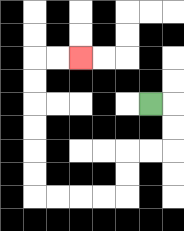{'start': '[6, 4]', 'end': '[3, 2]', 'path_directions': 'R,D,D,L,L,D,D,L,L,L,L,U,U,U,U,U,U,R,R', 'path_coordinates': '[[6, 4], [7, 4], [7, 5], [7, 6], [6, 6], [5, 6], [5, 7], [5, 8], [4, 8], [3, 8], [2, 8], [1, 8], [1, 7], [1, 6], [1, 5], [1, 4], [1, 3], [1, 2], [2, 2], [3, 2]]'}